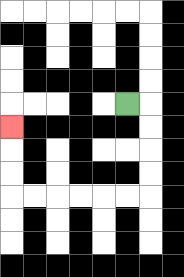{'start': '[5, 4]', 'end': '[0, 5]', 'path_directions': 'R,D,D,D,D,L,L,L,L,L,L,U,U,U', 'path_coordinates': '[[5, 4], [6, 4], [6, 5], [6, 6], [6, 7], [6, 8], [5, 8], [4, 8], [3, 8], [2, 8], [1, 8], [0, 8], [0, 7], [0, 6], [0, 5]]'}